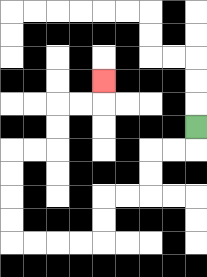{'start': '[8, 5]', 'end': '[4, 3]', 'path_directions': 'D,L,L,D,D,L,L,D,D,L,L,L,L,U,U,U,U,R,R,U,U,R,R,U', 'path_coordinates': '[[8, 5], [8, 6], [7, 6], [6, 6], [6, 7], [6, 8], [5, 8], [4, 8], [4, 9], [4, 10], [3, 10], [2, 10], [1, 10], [0, 10], [0, 9], [0, 8], [0, 7], [0, 6], [1, 6], [2, 6], [2, 5], [2, 4], [3, 4], [4, 4], [4, 3]]'}